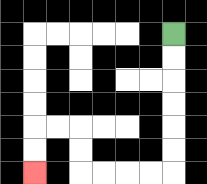{'start': '[7, 1]', 'end': '[1, 7]', 'path_directions': 'D,D,D,D,D,D,L,L,L,L,U,U,L,L,D,D', 'path_coordinates': '[[7, 1], [7, 2], [7, 3], [7, 4], [7, 5], [7, 6], [7, 7], [6, 7], [5, 7], [4, 7], [3, 7], [3, 6], [3, 5], [2, 5], [1, 5], [1, 6], [1, 7]]'}